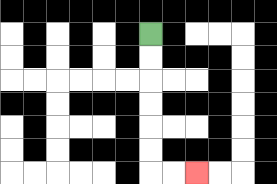{'start': '[6, 1]', 'end': '[8, 7]', 'path_directions': 'D,D,D,D,D,D,R,R', 'path_coordinates': '[[6, 1], [6, 2], [6, 3], [6, 4], [6, 5], [6, 6], [6, 7], [7, 7], [8, 7]]'}